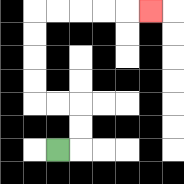{'start': '[2, 6]', 'end': '[6, 0]', 'path_directions': 'R,U,U,L,L,U,U,U,U,R,R,R,R,R', 'path_coordinates': '[[2, 6], [3, 6], [3, 5], [3, 4], [2, 4], [1, 4], [1, 3], [1, 2], [1, 1], [1, 0], [2, 0], [3, 0], [4, 0], [5, 0], [6, 0]]'}